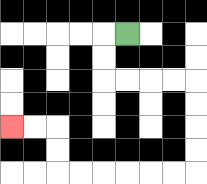{'start': '[5, 1]', 'end': '[0, 5]', 'path_directions': 'L,D,D,R,R,R,R,D,D,D,D,L,L,L,L,L,L,U,U,L,L', 'path_coordinates': '[[5, 1], [4, 1], [4, 2], [4, 3], [5, 3], [6, 3], [7, 3], [8, 3], [8, 4], [8, 5], [8, 6], [8, 7], [7, 7], [6, 7], [5, 7], [4, 7], [3, 7], [2, 7], [2, 6], [2, 5], [1, 5], [0, 5]]'}